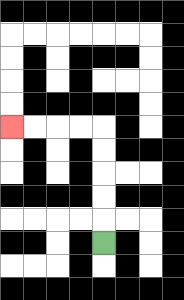{'start': '[4, 10]', 'end': '[0, 5]', 'path_directions': 'U,U,U,U,U,L,L,L,L', 'path_coordinates': '[[4, 10], [4, 9], [4, 8], [4, 7], [4, 6], [4, 5], [3, 5], [2, 5], [1, 5], [0, 5]]'}